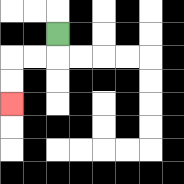{'start': '[2, 1]', 'end': '[0, 4]', 'path_directions': 'D,L,L,D,D', 'path_coordinates': '[[2, 1], [2, 2], [1, 2], [0, 2], [0, 3], [0, 4]]'}